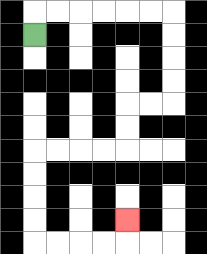{'start': '[1, 1]', 'end': '[5, 9]', 'path_directions': 'U,R,R,R,R,R,R,D,D,D,D,L,L,D,D,L,L,L,L,D,D,D,D,R,R,R,R,U', 'path_coordinates': '[[1, 1], [1, 0], [2, 0], [3, 0], [4, 0], [5, 0], [6, 0], [7, 0], [7, 1], [7, 2], [7, 3], [7, 4], [6, 4], [5, 4], [5, 5], [5, 6], [4, 6], [3, 6], [2, 6], [1, 6], [1, 7], [1, 8], [1, 9], [1, 10], [2, 10], [3, 10], [4, 10], [5, 10], [5, 9]]'}